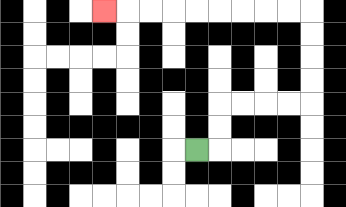{'start': '[8, 6]', 'end': '[4, 0]', 'path_directions': 'R,U,U,R,R,R,R,U,U,U,U,L,L,L,L,L,L,L,L,L', 'path_coordinates': '[[8, 6], [9, 6], [9, 5], [9, 4], [10, 4], [11, 4], [12, 4], [13, 4], [13, 3], [13, 2], [13, 1], [13, 0], [12, 0], [11, 0], [10, 0], [9, 0], [8, 0], [7, 0], [6, 0], [5, 0], [4, 0]]'}